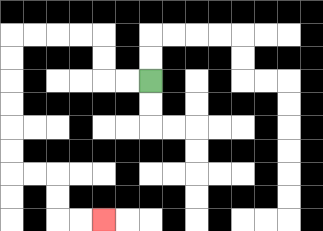{'start': '[6, 3]', 'end': '[4, 9]', 'path_directions': 'L,L,U,U,L,L,L,L,D,D,D,D,D,D,R,R,D,D,R,R', 'path_coordinates': '[[6, 3], [5, 3], [4, 3], [4, 2], [4, 1], [3, 1], [2, 1], [1, 1], [0, 1], [0, 2], [0, 3], [0, 4], [0, 5], [0, 6], [0, 7], [1, 7], [2, 7], [2, 8], [2, 9], [3, 9], [4, 9]]'}